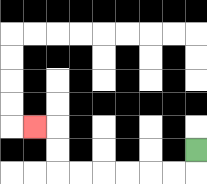{'start': '[8, 6]', 'end': '[1, 5]', 'path_directions': 'D,L,L,L,L,L,L,U,U,L', 'path_coordinates': '[[8, 6], [8, 7], [7, 7], [6, 7], [5, 7], [4, 7], [3, 7], [2, 7], [2, 6], [2, 5], [1, 5]]'}